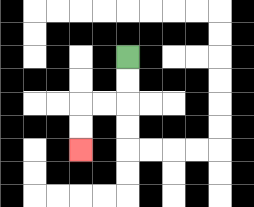{'start': '[5, 2]', 'end': '[3, 6]', 'path_directions': 'D,D,L,L,D,D', 'path_coordinates': '[[5, 2], [5, 3], [5, 4], [4, 4], [3, 4], [3, 5], [3, 6]]'}